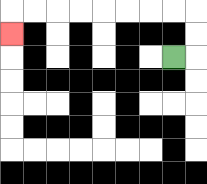{'start': '[7, 2]', 'end': '[0, 1]', 'path_directions': 'R,U,U,L,L,L,L,L,L,L,L,D', 'path_coordinates': '[[7, 2], [8, 2], [8, 1], [8, 0], [7, 0], [6, 0], [5, 0], [4, 0], [3, 0], [2, 0], [1, 0], [0, 0], [0, 1]]'}